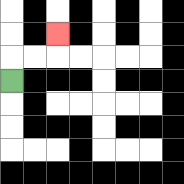{'start': '[0, 3]', 'end': '[2, 1]', 'path_directions': 'U,R,R,U', 'path_coordinates': '[[0, 3], [0, 2], [1, 2], [2, 2], [2, 1]]'}